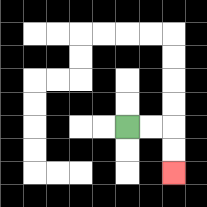{'start': '[5, 5]', 'end': '[7, 7]', 'path_directions': 'R,R,D,D', 'path_coordinates': '[[5, 5], [6, 5], [7, 5], [7, 6], [7, 7]]'}